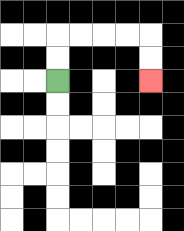{'start': '[2, 3]', 'end': '[6, 3]', 'path_directions': 'U,U,R,R,R,R,D,D', 'path_coordinates': '[[2, 3], [2, 2], [2, 1], [3, 1], [4, 1], [5, 1], [6, 1], [6, 2], [6, 3]]'}